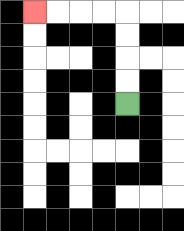{'start': '[5, 4]', 'end': '[1, 0]', 'path_directions': 'U,U,U,U,L,L,L,L', 'path_coordinates': '[[5, 4], [5, 3], [5, 2], [5, 1], [5, 0], [4, 0], [3, 0], [2, 0], [1, 0]]'}